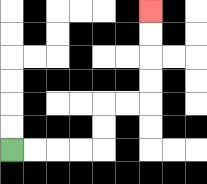{'start': '[0, 6]', 'end': '[6, 0]', 'path_directions': 'R,R,R,R,U,U,R,R,U,U,U,U', 'path_coordinates': '[[0, 6], [1, 6], [2, 6], [3, 6], [4, 6], [4, 5], [4, 4], [5, 4], [6, 4], [6, 3], [6, 2], [6, 1], [6, 0]]'}